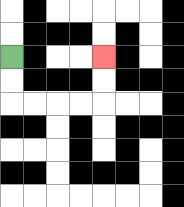{'start': '[0, 2]', 'end': '[4, 2]', 'path_directions': 'D,D,R,R,R,R,U,U', 'path_coordinates': '[[0, 2], [0, 3], [0, 4], [1, 4], [2, 4], [3, 4], [4, 4], [4, 3], [4, 2]]'}